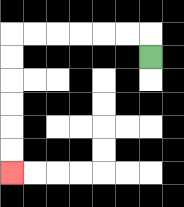{'start': '[6, 2]', 'end': '[0, 7]', 'path_directions': 'U,L,L,L,L,L,L,D,D,D,D,D,D', 'path_coordinates': '[[6, 2], [6, 1], [5, 1], [4, 1], [3, 1], [2, 1], [1, 1], [0, 1], [0, 2], [0, 3], [0, 4], [0, 5], [0, 6], [0, 7]]'}